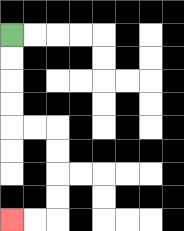{'start': '[0, 1]', 'end': '[0, 9]', 'path_directions': 'D,D,D,D,R,R,D,D,D,D,L,L', 'path_coordinates': '[[0, 1], [0, 2], [0, 3], [0, 4], [0, 5], [1, 5], [2, 5], [2, 6], [2, 7], [2, 8], [2, 9], [1, 9], [0, 9]]'}